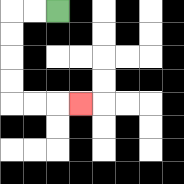{'start': '[2, 0]', 'end': '[3, 4]', 'path_directions': 'L,L,D,D,D,D,R,R,R', 'path_coordinates': '[[2, 0], [1, 0], [0, 0], [0, 1], [0, 2], [0, 3], [0, 4], [1, 4], [2, 4], [3, 4]]'}